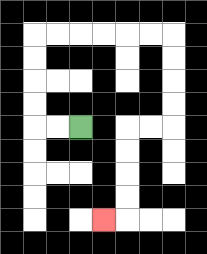{'start': '[3, 5]', 'end': '[4, 9]', 'path_directions': 'L,L,U,U,U,U,R,R,R,R,R,R,D,D,D,D,L,L,D,D,D,D,L', 'path_coordinates': '[[3, 5], [2, 5], [1, 5], [1, 4], [1, 3], [1, 2], [1, 1], [2, 1], [3, 1], [4, 1], [5, 1], [6, 1], [7, 1], [7, 2], [7, 3], [7, 4], [7, 5], [6, 5], [5, 5], [5, 6], [5, 7], [5, 8], [5, 9], [4, 9]]'}